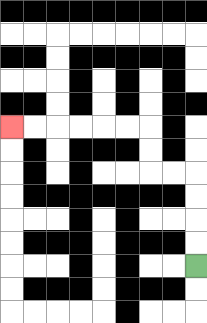{'start': '[8, 11]', 'end': '[0, 5]', 'path_directions': 'U,U,U,U,L,L,U,U,L,L,L,L,L,L', 'path_coordinates': '[[8, 11], [8, 10], [8, 9], [8, 8], [8, 7], [7, 7], [6, 7], [6, 6], [6, 5], [5, 5], [4, 5], [3, 5], [2, 5], [1, 5], [0, 5]]'}